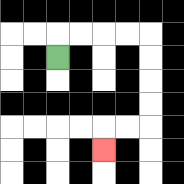{'start': '[2, 2]', 'end': '[4, 6]', 'path_directions': 'U,R,R,R,R,D,D,D,D,L,L,D', 'path_coordinates': '[[2, 2], [2, 1], [3, 1], [4, 1], [5, 1], [6, 1], [6, 2], [6, 3], [6, 4], [6, 5], [5, 5], [4, 5], [4, 6]]'}